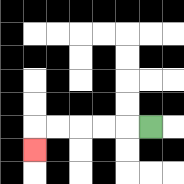{'start': '[6, 5]', 'end': '[1, 6]', 'path_directions': 'L,L,L,L,L,D', 'path_coordinates': '[[6, 5], [5, 5], [4, 5], [3, 5], [2, 5], [1, 5], [1, 6]]'}